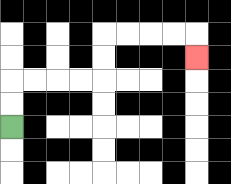{'start': '[0, 5]', 'end': '[8, 2]', 'path_directions': 'U,U,R,R,R,R,U,U,R,R,R,R,D', 'path_coordinates': '[[0, 5], [0, 4], [0, 3], [1, 3], [2, 3], [3, 3], [4, 3], [4, 2], [4, 1], [5, 1], [6, 1], [7, 1], [8, 1], [8, 2]]'}